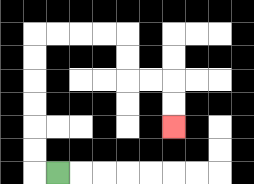{'start': '[2, 7]', 'end': '[7, 5]', 'path_directions': 'L,U,U,U,U,U,U,R,R,R,R,D,D,R,R,D,D', 'path_coordinates': '[[2, 7], [1, 7], [1, 6], [1, 5], [1, 4], [1, 3], [1, 2], [1, 1], [2, 1], [3, 1], [4, 1], [5, 1], [5, 2], [5, 3], [6, 3], [7, 3], [7, 4], [7, 5]]'}